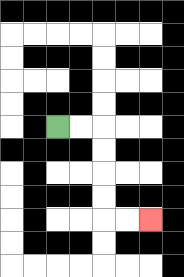{'start': '[2, 5]', 'end': '[6, 9]', 'path_directions': 'R,R,D,D,D,D,R,R', 'path_coordinates': '[[2, 5], [3, 5], [4, 5], [4, 6], [4, 7], [4, 8], [4, 9], [5, 9], [6, 9]]'}